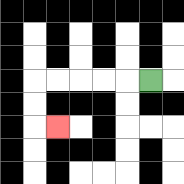{'start': '[6, 3]', 'end': '[2, 5]', 'path_directions': 'L,L,L,L,L,D,D,R', 'path_coordinates': '[[6, 3], [5, 3], [4, 3], [3, 3], [2, 3], [1, 3], [1, 4], [1, 5], [2, 5]]'}